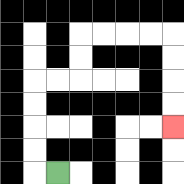{'start': '[2, 7]', 'end': '[7, 5]', 'path_directions': 'L,U,U,U,U,R,R,U,U,R,R,R,R,D,D,D,D', 'path_coordinates': '[[2, 7], [1, 7], [1, 6], [1, 5], [1, 4], [1, 3], [2, 3], [3, 3], [3, 2], [3, 1], [4, 1], [5, 1], [6, 1], [7, 1], [7, 2], [7, 3], [7, 4], [7, 5]]'}